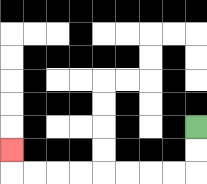{'start': '[8, 5]', 'end': '[0, 6]', 'path_directions': 'D,D,L,L,L,L,L,L,L,L,U', 'path_coordinates': '[[8, 5], [8, 6], [8, 7], [7, 7], [6, 7], [5, 7], [4, 7], [3, 7], [2, 7], [1, 7], [0, 7], [0, 6]]'}